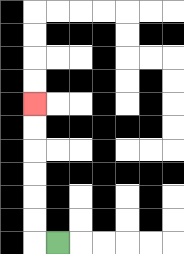{'start': '[2, 10]', 'end': '[1, 4]', 'path_directions': 'L,U,U,U,U,U,U', 'path_coordinates': '[[2, 10], [1, 10], [1, 9], [1, 8], [1, 7], [1, 6], [1, 5], [1, 4]]'}